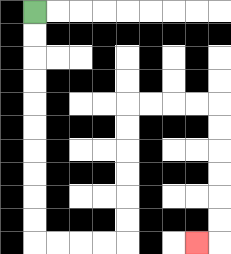{'start': '[1, 0]', 'end': '[8, 10]', 'path_directions': 'D,D,D,D,D,D,D,D,D,D,R,R,R,R,U,U,U,U,U,U,R,R,R,R,D,D,D,D,D,D,L', 'path_coordinates': '[[1, 0], [1, 1], [1, 2], [1, 3], [1, 4], [1, 5], [1, 6], [1, 7], [1, 8], [1, 9], [1, 10], [2, 10], [3, 10], [4, 10], [5, 10], [5, 9], [5, 8], [5, 7], [5, 6], [5, 5], [5, 4], [6, 4], [7, 4], [8, 4], [9, 4], [9, 5], [9, 6], [9, 7], [9, 8], [9, 9], [9, 10], [8, 10]]'}